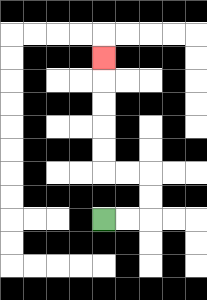{'start': '[4, 9]', 'end': '[4, 2]', 'path_directions': 'R,R,U,U,L,L,U,U,U,U,U', 'path_coordinates': '[[4, 9], [5, 9], [6, 9], [6, 8], [6, 7], [5, 7], [4, 7], [4, 6], [4, 5], [4, 4], [4, 3], [4, 2]]'}